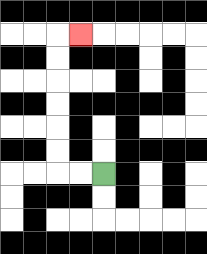{'start': '[4, 7]', 'end': '[3, 1]', 'path_directions': 'L,L,U,U,U,U,U,U,R', 'path_coordinates': '[[4, 7], [3, 7], [2, 7], [2, 6], [2, 5], [2, 4], [2, 3], [2, 2], [2, 1], [3, 1]]'}